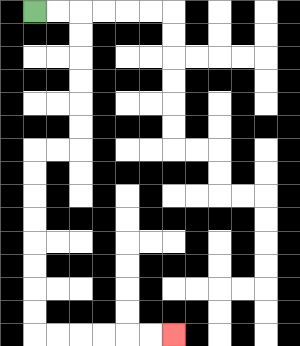{'start': '[1, 0]', 'end': '[7, 14]', 'path_directions': 'R,R,D,D,D,D,D,D,L,L,D,D,D,D,D,D,D,D,R,R,R,R,R,R', 'path_coordinates': '[[1, 0], [2, 0], [3, 0], [3, 1], [3, 2], [3, 3], [3, 4], [3, 5], [3, 6], [2, 6], [1, 6], [1, 7], [1, 8], [1, 9], [1, 10], [1, 11], [1, 12], [1, 13], [1, 14], [2, 14], [3, 14], [4, 14], [5, 14], [6, 14], [7, 14]]'}